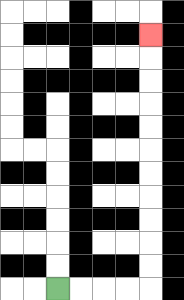{'start': '[2, 12]', 'end': '[6, 1]', 'path_directions': 'R,R,R,R,U,U,U,U,U,U,U,U,U,U,U', 'path_coordinates': '[[2, 12], [3, 12], [4, 12], [5, 12], [6, 12], [6, 11], [6, 10], [6, 9], [6, 8], [6, 7], [6, 6], [6, 5], [6, 4], [6, 3], [6, 2], [6, 1]]'}